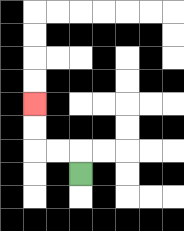{'start': '[3, 7]', 'end': '[1, 4]', 'path_directions': 'U,L,L,U,U', 'path_coordinates': '[[3, 7], [3, 6], [2, 6], [1, 6], [1, 5], [1, 4]]'}